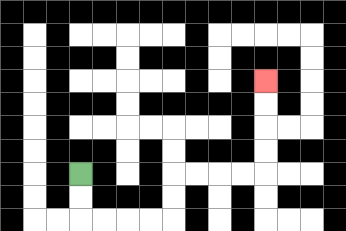{'start': '[3, 7]', 'end': '[11, 3]', 'path_directions': 'D,D,R,R,R,R,U,U,R,R,R,R,U,U,U,U', 'path_coordinates': '[[3, 7], [3, 8], [3, 9], [4, 9], [5, 9], [6, 9], [7, 9], [7, 8], [7, 7], [8, 7], [9, 7], [10, 7], [11, 7], [11, 6], [11, 5], [11, 4], [11, 3]]'}